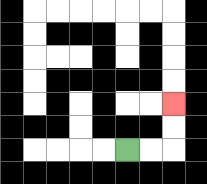{'start': '[5, 6]', 'end': '[7, 4]', 'path_directions': 'R,R,U,U', 'path_coordinates': '[[5, 6], [6, 6], [7, 6], [7, 5], [7, 4]]'}